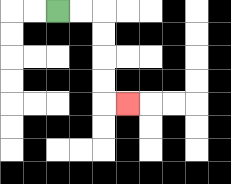{'start': '[2, 0]', 'end': '[5, 4]', 'path_directions': 'R,R,D,D,D,D,R', 'path_coordinates': '[[2, 0], [3, 0], [4, 0], [4, 1], [4, 2], [4, 3], [4, 4], [5, 4]]'}